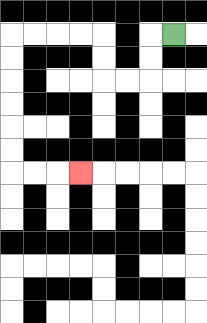{'start': '[7, 1]', 'end': '[3, 7]', 'path_directions': 'L,D,D,L,L,U,U,L,L,L,L,D,D,D,D,D,D,R,R,R', 'path_coordinates': '[[7, 1], [6, 1], [6, 2], [6, 3], [5, 3], [4, 3], [4, 2], [4, 1], [3, 1], [2, 1], [1, 1], [0, 1], [0, 2], [0, 3], [0, 4], [0, 5], [0, 6], [0, 7], [1, 7], [2, 7], [3, 7]]'}